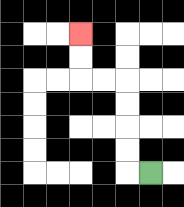{'start': '[6, 7]', 'end': '[3, 1]', 'path_directions': 'L,U,U,U,U,L,L,U,U', 'path_coordinates': '[[6, 7], [5, 7], [5, 6], [5, 5], [5, 4], [5, 3], [4, 3], [3, 3], [3, 2], [3, 1]]'}